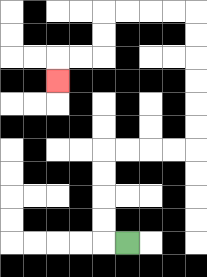{'start': '[5, 10]', 'end': '[2, 3]', 'path_directions': 'L,U,U,U,U,R,R,R,R,U,U,U,U,U,U,L,L,L,L,D,D,L,L,D', 'path_coordinates': '[[5, 10], [4, 10], [4, 9], [4, 8], [4, 7], [4, 6], [5, 6], [6, 6], [7, 6], [8, 6], [8, 5], [8, 4], [8, 3], [8, 2], [8, 1], [8, 0], [7, 0], [6, 0], [5, 0], [4, 0], [4, 1], [4, 2], [3, 2], [2, 2], [2, 3]]'}